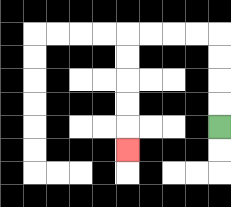{'start': '[9, 5]', 'end': '[5, 6]', 'path_directions': 'U,U,U,U,L,L,L,L,D,D,D,D,D', 'path_coordinates': '[[9, 5], [9, 4], [9, 3], [9, 2], [9, 1], [8, 1], [7, 1], [6, 1], [5, 1], [5, 2], [5, 3], [5, 4], [5, 5], [5, 6]]'}